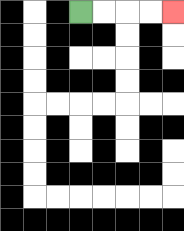{'start': '[3, 0]', 'end': '[7, 0]', 'path_directions': 'R,R,R,R', 'path_coordinates': '[[3, 0], [4, 0], [5, 0], [6, 0], [7, 0]]'}